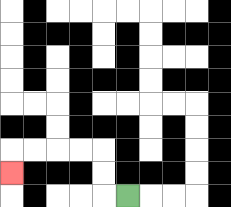{'start': '[5, 8]', 'end': '[0, 7]', 'path_directions': 'L,U,U,L,L,L,L,D', 'path_coordinates': '[[5, 8], [4, 8], [4, 7], [4, 6], [3, 6], [2, 6], [1, 6], [0, 6], [0, 7]]'}